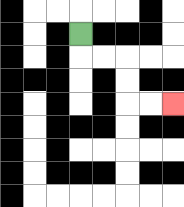{'start': '[3, 1]', 'end': '[7, 4]', 'path_directions': 'D,R,R,D,D,R,R', 'path_coordinates': '[[3, 1], [3, 2], [4, 2], [5, 2], [5, 3], [5, 4], [6, 4], [7, 4]]'}